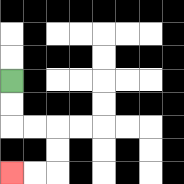{'start': '[0, 3]', 'end': '[0, 7]', 'path_directions': 'D,D,R,R,D,D,L,L', 'path_coordinates': '[[0, 3], [0, 4], [0, 5], [1, 5], [2, 5], [2, 6], [2, 7], [1, 7], [0, 7]]'}